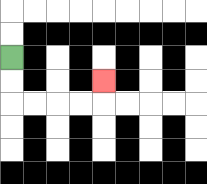{'start': '[0, 2]', 'end': '[4, 3]', 'path_directions': 'D,D,R,R,R,R,U', 'path_coordinates': '[[0, 2], [0, 3], [0, 4], [1, 4], [2, 4], [3, 4], [4, 4], [4, 3]]'}